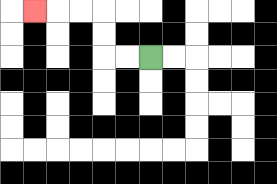{'start': '[6, 2]', 'end': '[1, 0]', 'path_directions': 'L,L,U,U,L,L,L', 'path_coordinates': '[[6, 2], [5, 2], [4, 2], [4, 1], [4, 0], [3, 0], [2, 0], [1, 0]]'}